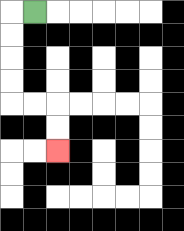{'start': '[1, 0]', 'end': '[2, 6]', 'path_directions': 'L,D,D,D,D,R,R,D,D', 'path_coordinates': '[[1, 0], [0, 0], [0, 1], [0, 2], [0, 3], [0, 4], [1, 4], [2, 4], [2, 5], [2, 6]]'}